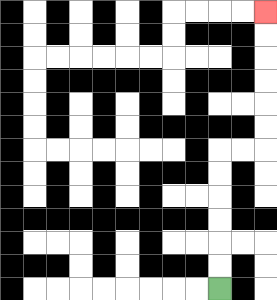{'start': '[9, 12]', 'end': '[11, 0]', 'path_directions': 'U,U,U,U,U,U,R,R,U,U,U,U,U,U', 'path_coordinates': '[[9, 12], [9, 11], [9, 10], [9, 9], [9, 8], [9, 7], [9, 6], [10, 6], [11, 6], [11, 5], [11, 4], [11, 3], [11, 2], [11, 1], [11, 0]]'}